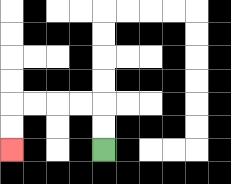{'start': '[4, 6]', 'end': '[0, 6]', 'path_directions': 'U,U,L,L,L,L,D,D', 'path_coordinates': '[[4, 6], [4, 5], [4, 4], [3, 4], [2, 4], [1, 4], [0, 4], [0, 5], [0, 6]]'}